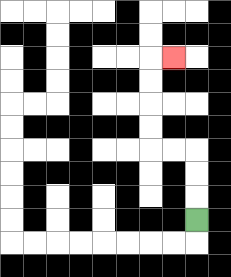{'start': '[8, 9]', 'end': '[7, 2]', 'path_directions': 'U,U,U,L,L,U,U,U,U,R', 'path_coordinates': '[[8, 9], [8, 8], [8, 7], [8, 6], [7, 6], [6, 6], [6, 5], [6, 4], [6, 3], [6, 2], [7, 2]]'}